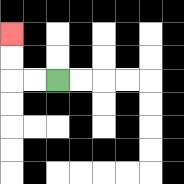{'start': '[2, 3]', 'end': '[0, 1]', 'path_directions': 'L,L,U,U', 'path_coordinates': '[[2, 3], [1, 3], [0, 3], [0, 2], [0, 1]]'}